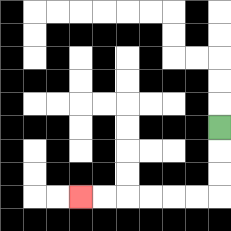{'start': '[9, 5]', 'end': '[3, 8]', 'path_directions': 'D,D,D,L,L,L,L,L,L', 'path_coordinates': '[[9, 5], [9, 6], [9, 7], [9, 8], [8, 8], [7, 8], [6, 8], [5, 8], [4, 8], [3, 8]]'}